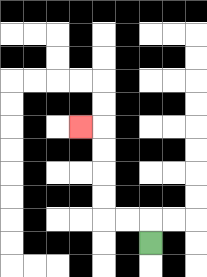{'start': '[6, 10]', 'end': '[3, 5]', 'path_directions': 'U,L,L,U,U,U,U,L', 'path_coordinates': '[[6, 10], [6, 9], [5, 9], [4, 9], [4, 8], [4, 7], [4, 6], [4, 5], [3, 5]]'}